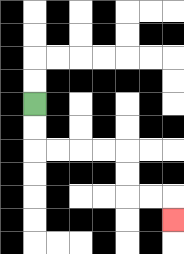{'start': '[1, 4]', 'end': '[7, 9]', 'path_directions': 'D,D,R,R,R,R,D,D,R,R,D', 'path_coordinates': '[[1, 4], [1, 5], [1, 6], [2, 6], [3, 6], [4, 6], [5, 6], [5, 7], [5, 8], [6, 8], [7, 8], [7, 9]]'}